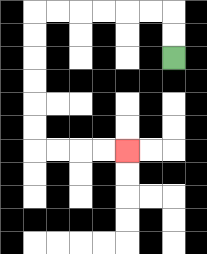{'start': '[7, 2]', 'end': '[5, 6]', 'path_directions': 'U,U,L,L,L,L,L,L,D,D,D,D,D,D,R,R,R,R', 'path_coordinates': '[[7, 2], [7, 1], [7, 0], [6, 0], [5, 0], [4, 0], [3, 0], [2, 0], [1, 0], [1, 1], [1, 2], [1, 3], [1, 4], [1, 5], [1, 6], [2, 6], [3, 6], [4, 6], [5, 6]]'}